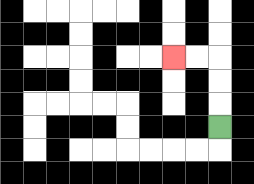{'start': '[9, 5]', 'end': '[7, 2]', 'path_directions': 'U,U,U,L,L', 'path_coordinates': '[[9, 5], [9, 4], [9, 3], [9, 2], [8, 2], [7, 2]]'}